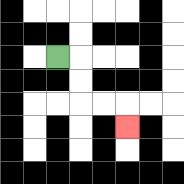{'start': '[2, 2]', 'end': '[5, 5]', 'path_directions': 'R,D,D,R,R,D', 'path_coordinates': '[[2, 2], [3, 2], [3, 3], [3, 4], [4, 4], [5, 4], [5, 5]]'}